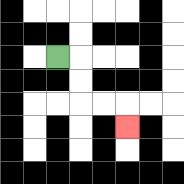{'start': '[2, 2]', 'end': '[5, 5]', 'path_directions': 'R,D,D,R,R,D', 'path_coordinates': '[[2, 2], [3, 2], [3, 3], [3, 4], [4, 4], [5, 4], [5, 5]]'}